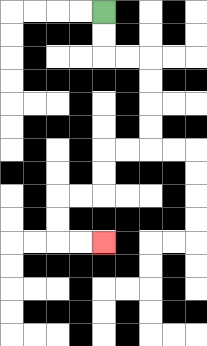{'start': '[4, 0]', 'end': '[4, 10]', 'path_directions': 'D,D,R,R,D,D,D,D,L,L,D,D,L,L,D,D,R,R', 'path_coordinates': '[[4, 0], [4, 1], [4, 2], [5, 2], [6, 2], [6, 3], [6, 4], [6, 5], [6, 6], [5, 6], [4, 6], [4, 7], [4, 8], [3, 8], [2, 8], [2, 9], [2, 10], [3, 10], [4, 10]]'}